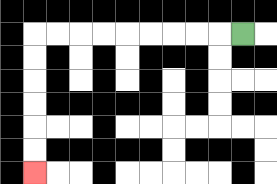{'start': '[10, 1]', 'end': '[1, 7]', 'path_directions': 'L,L,L,L,L,L,L,L,L,D,D,D,D,D,D', 'path_coordinates': '[[10, 1], [9, 1], [8, 1], [7, 1], [6, 1], [5, 1], [4, 1], [3, 1], [2, 1], [1, 1], [1, 2], [1, 3], [1, 4], [1, 5], [1, 6], [1, 7]]'}